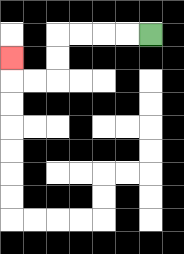{'start': '[6, 1]', 'end': '[0, 2]', 'path_directions': 'L,L,L,L,D,D,L,L,U', 'path_coordinates': '[[6, 1], [5, 1], [4, 1], [3, 1], [2, 1], [2, 2], [2, 3], [1, 3], [0, 3], [0, 2]]'}